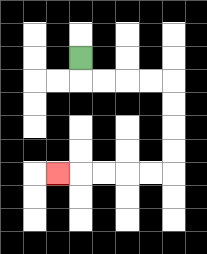{'start': '[3, 2]', 'end': '[2, 7]', 'path_directions': 'D,R,R,R,R,D,D,D,D,L,L,L,L,L', 'path_coordinates': '[[3, 2], [3, 3], [4, 3], [5, 3], [6, 3], [7, 3], [7, 4], [7, 5], [7, 6], [7, 7], [6, 7], [5, 7], [4, 7], [3, 7], [2, 7]]'}